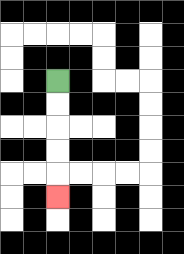{'start': '[2, 3]', 'end': '[2, 8]', 'path_directions': 'D,D,D,D,D', 'path_coordinates': '[[2, 3], [2, 4], [2, 5], [2, 6], [2, 7], [2, 8]]'}